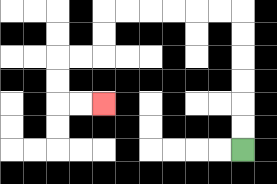{'start': '[10, 6]', 'end': '[4, 4]', 'path_directions': 'U,U,U,U,U,U,L,L,L,L,L,L,D,D,L,L,D,D,R,R', 'path_coordinates': '[[10, 6], [10, 5], [10, 4], [10, 3], [10, 2], [10, 1], [10, 0], [9, 0], [8, 0], [7, 0], [6, 0], [5, 0], [4, 0], [4, 1], [4, 2], [3, 2], [2, 2], [2, 3], [2, 4], [3, 4], [4, 4]]'}